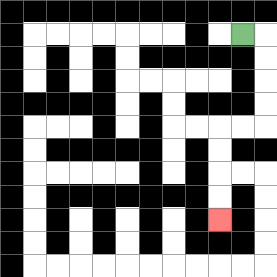{'start': '[10, 1]', 'end': '[9, 9]', 'path_directions': 'R,D,D,D,D,L,L,D,D,D,D', 'path_coordinates': '[[10, 1], [11, 1], [11, 2], [11, 3], [11, 4], [11, 5], [10, 5], [9, 5], [9, 6], [9, 7], [9, 8], [9, 9]]'}